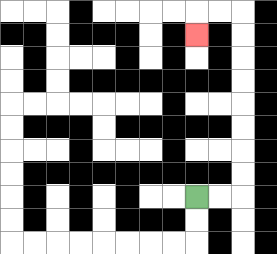{'start': '[8, 8]', 'end': '[8, 1]', 'path_directions': 'R,R,U,U,U,U,U,U,U,U,L,L,D', 'path_coordinates': '[[8, 8], [9, 8], [10, 8], [10, 7], [10, 6], [10, 5], [10, 4], [10, 3], [10, 2], [10, 1], [10, 0], [9, 0], [8, 0], [8, 1]]'}